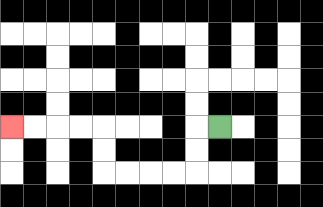{'start': '[9, 5]', 'end': '[0, 5]', 'path_directions': 'L,D,D,L,L,L,L,U,U,L,L,L,L', 'path_coordinates': '[[9, 5], [8, 5], [8, 6], [8, 7], [7, 7], [6, 7], [5, 7], [4, 7], [4, 6], [4, 5], [3, 5], [2, 5], [1, 5], [0, 5]]'}